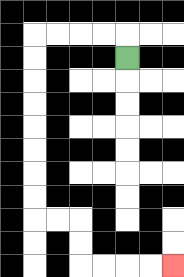{'start': '[5, 2]', 'end': '[7, 11]', 'path_directions': 'U,L,L,L,L,D,D,D,D,D,D,D,D,R,R,D,D,R,R,R,R', 'path_coordinates': '[[5, 2], [5, 1], [4, 1], [3, 1], [2, 1], [1, 1], [1, 2], [1, 3], [1, 4], [1, 5], [1, 6], [1, 7], [1, 8], [1, 9], [2, 9], [3, 9], [3, 10], [3, 11], [4, 11], [5, 11], [6, 11], [7, 11]]'}